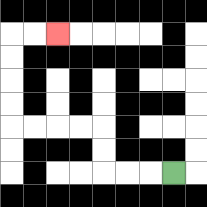{'start': '[7, 7]', 'end': '[2, 1]', 'path_directions': 'L,L,L,U,U,L,L,L,L,U,U,U,U,R,R', 'path_coordinates': '[[7, 7], [6, 7], [5, 7], [4, 7], [4, 6], [4, 5], [3, 5], [2, 5], [1, 5], [0, 5], [0, 4], [0, 3], [0, 2], [0, 1], [1, 1], [2, 1]]'}